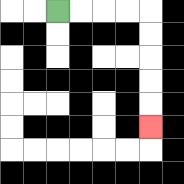{'start': '[2, 0]', 'end': '[6, 5]', 'path_directions': 'R,R,R,R,D,D,D,D,D', 'path_coordinates': '[[2, 0], [3, 0], [4, 0], [5, 0], [6, 0], [6, 1], [6, 2], [6, 3], [6, 4], [6, 5]]'}